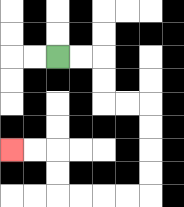{'start': '[2, 2]', 'end': '[0, 6]', 'path_directions': 'R,R,D,D,R,R,D,D,D,D,L,L,L,L,U,U,L,L', 'path_coordinates': '[[2, 2], [3, 2], [4, 2], [4, 3], [4, 4], [5, 4], [6, 4], [6, 5], [6, 6], [6, 7], [6, 8], [5, 8], [4, 8], [3, 8], [2, 8], [2, 7], [2, 6], [1, 6], [0, 6]]'}